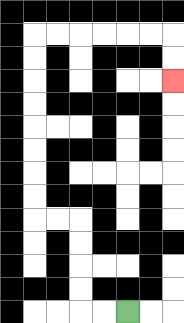{'start': '[5, 13]', 'end': '[7, 3]', 'path_directions': 'L,L,U,U,U,U,L,L,U,U,U,U,U,U,U,U,R,R,R,R,R,R,D,D', 'path_coordinates': '[[5, 13], [4, 13], [3, 13], [3, 12], [3, 11], [3, 10], [3, 9], [2, 9], [1, 9], [1, 8], [1, 7], [1, 6], [1, 5], [1, 4], [1, 3], [1, 2], [1, 1], [2, 1], [3, 1], [4, 1], [5, 1], [6, 1], [7, 1], [7, 2], [7, 3]]'}